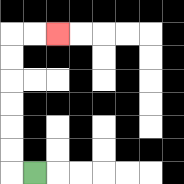{'start': '[1, 7]', 'end': '[2, 1]', 'path_directions': 'L,U,U,U,U,U,U,R,R', 'path_coordinates': '[[1, 7], [0, 7], [0, 6], [0, 5], [0, 4], [0, 3], [0, 2], [0, 1], [1, 1], [2, 1]]'}